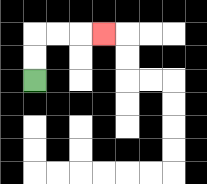{'start': '[1, 3]', 'end': '[4, 1]', 'path_directions': 'U,U,R,R,R', 'path_coordinates': '[[1, 3], [1, 2], [1, 1], [2, 1], [3, 1], [4, 1]]'}